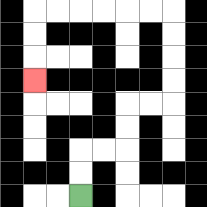{'start': '[3, 8]', 'end': '[1, 3]', 'path_directions': 'U,U,R,R,U,U,R,R,U,U,U,U,L,L,L,L,L,L,D,D,D', 'path_coordinates': '[[3, 8], [3, 7], [3, 6], [4, 6], [5, 6], [5, 5], [5, 4], [6, 4], [7, 4], [7, 3], [7, 2], [7, 1], [7, 0], [6, 0], [5, 0], [4, 0], [3, 0], [2, 0], [1, 0], [1, 1], [1, 2], [1, 3]]'}